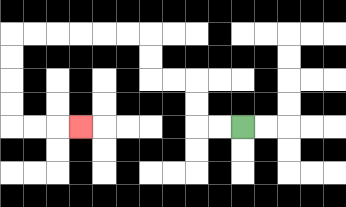{'start': '[10, 5]', 'end': '[3, 5]', 'path_directions': 'L,L,U,U,L,L,U,U,L,L,L,L,L,L,D,D,D,D,R,R,R', 'path_coordinates': '[[10, 5], [9, 5], [8, 5], [8, 4], [8, 3], [7, 3], [6, 3], [6, 2], [6, 1], [5, 1], [4, 1], [3, 1], [2, 1], [1, 1], [0, 1], [0, 2], [0, 3], [0, 4], [0, 5], [1, 5], [2, 5], [3, 5]]'}